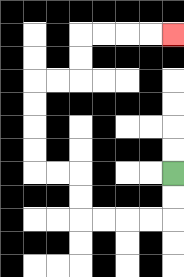{'start': '[7, 7]', 'end': '[7, 1]', 'path_directions': 'D,D,L,L,L,L,U,U,L,L,U,U,U,U,R,R,U,U,R,R,R,R', 'path_coordinates': '[[7, 7], [7, 8], [7, 9], [6, 9], [5, 9], [4, 9], [3, 9], [3, 8], [3, 7], [2, 7], [1, 7], [1, 6], [1, 5], [1, 4], [1, 3], [2, 3], [3, 3], [3, 2], [3, 1], [4, 1], [5, 1], [6, 1], [7, 1]]'}